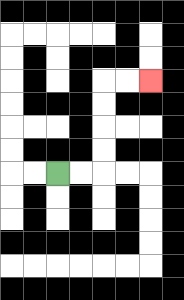{'start': '[2, 7]', 'end': '[6, 3]', 'path_directions': 'R,R,U,U,U,U,R,R', 'path_coordinates': '[[2, 7], [3, 7], [4, 7], [4, 6], [4, 5], [4, 4], [4, 3], [5, 3], [6, 3]]'}